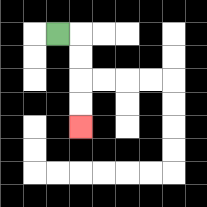{'start': '[2, 1]', 'end': '[3, 5]', 'path_directions': 'R,D,D,D,D', 'path_coordinates': '[[2, 1], [3, 1], [3, 2], [3, 3], [3, 4], [3, 5]]'}